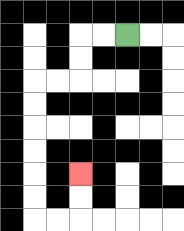{'start': '[5, 1]', 'end': '[3, 7]', 'path_directions': 'L,L,D,D,L,L,D,D,D,D,D,D,R,R,U,U', 'path_coordinates': '[[5, 1], [4, 1], [3, 1], [3, 2], [3, 3], [2, 3], [1, 3], [1, 4], [1, 5], [1, 6], [1, 7], [1, 8], [1, 9], [2, 9], [3, 9], [3, 8], [3, 7]]'}